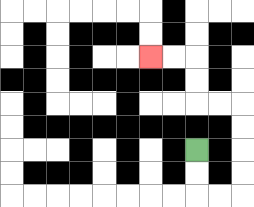{'start': '[8, 6]', 'end': '[6, 2]', 'path_directions': 'D,D,R,R,U,U,U,U,L,L,U,U,L,L', 'path_coordinates': '[[8, 6], [8, 7], [8, 8], [9, 8], [10, 8], [10, 7], [10, 6], [10, 5], [10, 4], [9, 4], [8, 4], [8, 3], [8, 2], [7, 2], [6, 2]]'}